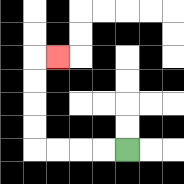{'start': '[5, 6]', 'end': '[2, 2]', 'path_directions': 'L,L,L,L,U,U,U,U,R', 'path_coordinates': '[[5, 6], [4, 6], [3, 6], [2, 6], [1, 6], [1, 5], [1, 4], [1, 3], [1, 2], [2, 2]]'}